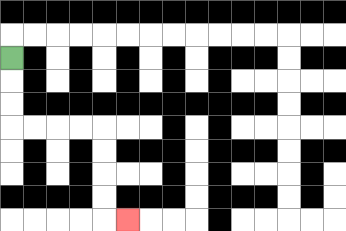{'start': '[0, 2]', 'end': '[5, 9]', 'path_directions': 'D,D,D,R,R,R,R,D,D,D,D,R', 'path_coordinates': '[[0, 2], [0, 3], [0, 4], [0, 5], [1, 5], [2, 5], [3, 5], [4, 5], [4, 6], [4, 7], [4, 8], [4, 9], [5, 9]]'}